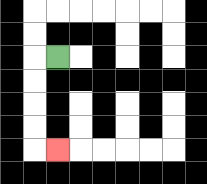{'start': '[2, 2]', 'end': '[2, 6]', 'path_directions': 'L,D,D,D,D,R', 'path_coordinates': '[[2, 2], [1, 2], [1, 3], [1, 4], [1, 5], [1, 6], [2, 6]]'}